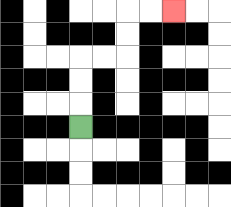{'start': '[3, 5]', 'end': '[7, 0]', 'path_directions': 'U,U,U,R,R,U,U,R,R', 'path_coordinates': '[[3, 5], [3, 4], [3, 3], [3, 2], [4, 2], [5, 2], [5, 1], [5, 0], [6, 0], [7, 0]]'}